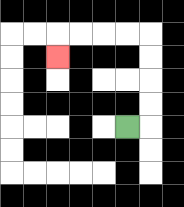{'start': '[5, 5]', 'end': '[2, 2]', 'path_directions': 'R,U,U,U,U,L,L,L,L,D', 'path_coordinates': '[[5, 5], [6, 5], [6, 4], [6, 3], [6, 2], [6, 1], [5, 1], [4, 1], [3, 1], [2, 1], [2, 2]]'}